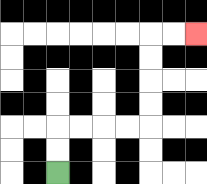{'start': '[2, 7]', 'end': '[8, 1]', 'path_directions': 'U,U,R,R,R,R,U,U,U,U,R,R', 'path_coordinates': '[[2, 7], [2, 6], [2, 5], [3, 5], [4, 5], [5, 5], [6, 5], [6, 4], [6, 3], [6, 2], [6, 1], [7, 1], [8, 1]]'}